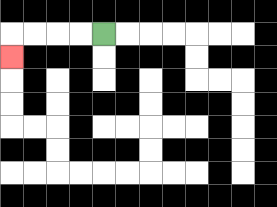{'start': '[4, 1]', 'end': '[0, 2]', 'path_directions': 'L,L,L,L,D', 'path_coordinates': '[[4, 1], [3, 1], [2, 1], [1, 1], [0, 1], [0, 2]]'}